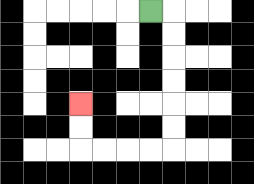{'start': '[6, 0]', 'end': '[3, 4]', 'path_directions': 'R,D,D,D,D,D,D,L,L,L,L,U,U', 'path_coordinates': '[[6, 0], [7, 0], [7, 1], [7, 2], [7, 3], [7, 4], [7, 5], [7, 6], [6, 6], [5, 6], [4, 6], [3, 6], [3, 5], [3, 4]]'}